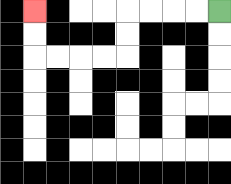{'start': '[9, 0]', 'end': '[1, 0]', 'path_directions': 'L,L,L,L,D,D,L,L,L,L,U,U', 'path_coordinates': '[[9, 0], [8, 0], [7, 0], [6, 0], [5, 0], [5, 1], [5, 2], [4, 2], [3, 2], [2, 2], [1, 2], [1, 1], [1, 0]]'}